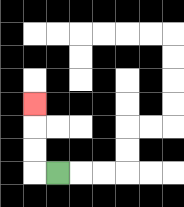{'start': '[2, 7]', 'end': '[1, 4]', 'path_directions': 'L,U,U,U', 'path_coordinates': '[[2, 7], [1, 7], [1, 6], [1, 5], [1, 4]]'}